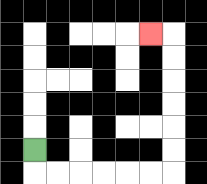{'start': '[1, 6]', 'end': '[6, 1]', 'path_directions': 'D,R,R,R,R,R,R,U,U,U,U,U,U,L', 'path_coordinates': '[[1, 6], [1, 7], [2, 7], [3, 7], [4, 7], [5, 7], [6, 7], [7, 7], [7, 6], [7, 5], [7, 4], [7, 3], [7, 2], [7, 1], [6, 1]]'}